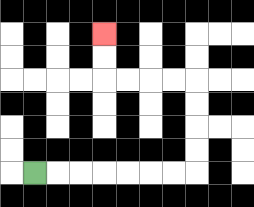{'start': '[1, 7]', 'end': '[4, 1]', 'path_directions': 'R,R,R,R,R,R,R,U,U,U,U,L,L,L,L,U,U', 'path_coordinates': '[[1, 7], [2, 7], [3, 7], [4, 7], [5, 7], [6, 7], [7, 7], [8, 7], [8, 6], [8, 5], [8, 4], [8, 3], [7, 3], [6, 3], [5, 3], [4, 3], [4, 2], [4, 1]]'}